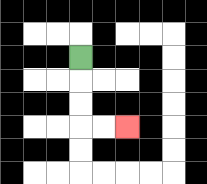{'start': '[3, 2]', 'end': '[5, 5]', 'path_directions': 'D,D,D,R,R', 'path_coordinates': '[[3, 2], [3, 3], [3, 4], [3, 5], [4, 5], [5, 5]]'}